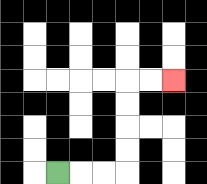{'start': '[2, 7]', 'end': '[7, 3]', 'path_directions': 'R,R,R,U,U,U,U,R,R', 'path_coordinates': '[[2, 7], [3, 7], [4, 7], [5, 7], [5, 6], [5, 5], [5, 4], [5, 3], [6, 3], [7, 3]]'}